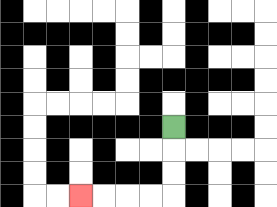{'start': '[7, 5]', 'end': '[3, 8]', 'path_directions': 'D,D,D,L,L,L,L', 'path_coordinates': '[[7, 5], [7, 6], [7, 7], [7, 8], [6, 8], [5, 8], [4, 8], [3, 8]]'}